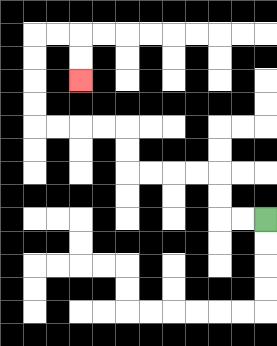{'start': '[11, 9]', 'end': '[3, 3]', 'path_directions': 'L,L,U,U,L,L,L,L,U,U,L,L,L,L,U,U,U,U,R,R,D,D', 'path_coordinates': '[[11, 9], [10, 9], [9, 9], [9, 8], [9, 7], [8, 7], [7, 7], [6, 7], [5, 7], [5, 6], [5, 5], [4, 5], [3, 5], [2, 5], [1, 5], [1, 4], [1, 3], [1, 2], [1, 1], [2, 1], [3, 1], [3, 2], [3, 3]]'}